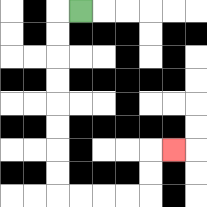{'start': '[3, 0]', 'end': '[7, 6]', 'path_directions': 'L,D,D,D,D,D,D,D,D,R,R,R,R,U,U,R', 'path_coordinates': '[[3, 0], [2, 0], [2, 1], [2, 2], [2, 3], [2, 4], [2, 5], [2, 6], [2, 7], [2, 8], [3, 8], [4, 8], [5, 8], [6, 8], [6, 7], [6, 6], [7, 6]]'}